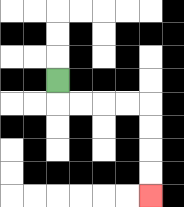{'start': '[2, 3]', 'end': '[6, 8]', 'path_directions': 'D,R,R,R,R,D,D,D,D', 'path_coordinates': '[[2, 3], [2, 4], [3, 4], [4, 4], [5, 4], [6, 4], [6, 5], [6, 6], [6, 7], [6, 8]]'}